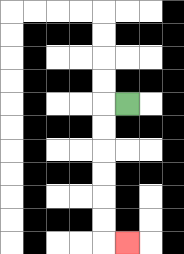{'start': '[5, 4]', 'end': '[5, 10]', 'path_directions': 'L,D,D,D,D,D,D,R', 'path_coordinates': '[[5, 4], [4, 4], [4, 5], [4, 6], [4, 7], [4, 8], [4, 9], [4, 10], [5, 10]]'}